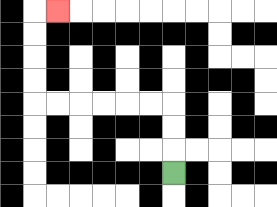{'start': '[7, 7]', 'end': '[2, 0]', 'path_directions': 'U,U,U,L,L,L,L,L,L,U,U,U,U,R', 'path_coordinates': '[[7, 7], [7, 6], [7, 5], [7, 4], [6, 4], [5, 4], [4, 4], [3, 4], [2, 4], [1, 4], [1, 3], [1, 2], [1, 1], [1, 0], [2, 0]]'}